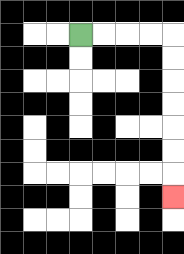{'start': '[3, 1]', 'end': '[7, 8]', 'path_directions': 'R,R,R,R,D,D,D,D,D,D,D', 'path_coordinates': '[[3, 1], [4, 1], [5, 1], [6, 1], [7, 1], [7, 2], [7, 3], [7, 4], [7, 5], [7, 6], [7, 7], [7, 8]]'}